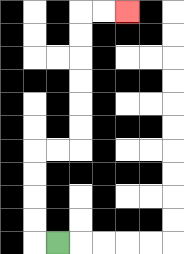{'start': '[2, 10]', 'end': '[5, 0]', 'path_directions': 'L,U,U,U,U,R,R,U,U,U,U,U,U,R,R', 'path_coordinates': '[[2, 10], [1, 10], [1, 9], [1, 8], [1, 7], [1, 6], [2, 6], [3, 6], [3, 5], [3, 4], [3, 3], [3, 2], [3, 1], [3, 0], [4, 0], [5, 0]]'}